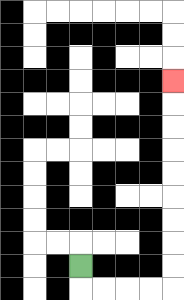{'start': '[3, 11]', 'end': '[7, 3]', 'path_directions': 'D,R,R,R,R,U,U,U,U,U,U,U,U,U', 'path_coordinates': '[[3, 11], [3, 12], [4, 12], [5, 12], [6, 12], [7, 12], [7, 11], [7, 10], [7, 9], [7, 8], [7, 7], [7, 6], [7, 5], [7, 4], [7, 3]]'}